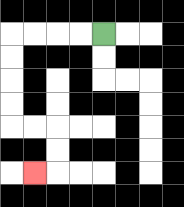{'start': '[4, 1]', 'end': '[1, 7]', 'path_directions': 'L,L,L,L,D,D,D,D,R,R,D,D,L', 'path_coordinates': '[[4, 1], [3, 1], [2, 1], [1, 1], [0, 1], [0, 2], [0, 3], [0, 4], [0, 5], [1, 5], [2, 5], [2, 6], [2, 7], [1, 7]]'}